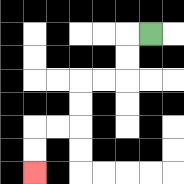{'start': '[6, 1]', 'end': '[1, 7]', 'path_directions': 'L,D,D,L,L,D,D,L,L,D,D', 'path_coordinates': '[[6, 1], [5, 1], [5, 2], [5, 3], [4, 3], [3, 3], [3, 4], [3, 5], [2, 5], [1, 5], [1, 6], [1, 7]]'}